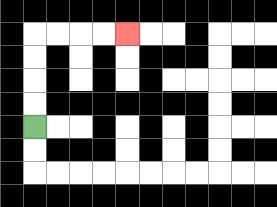{'start': '[1, 5]', 'end': '[5, 1]', 'path_directions': 'U,U,U,U,R,R,R,R', 'path_coordinates': '[[1, 5], [1, 4], [1, 3], [1, 2], [1, 1], [2, 1], [3, 1], [4, 1], [5, 1]]'}